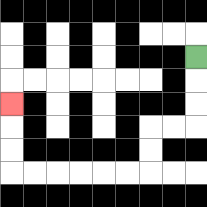{'start': '[8, 2]', 'end': '[0, 4]', 'path_directions': 'D,D,D,L,L,D,D,L,L,L,L,L,L,U,U,U', 'path_coordinates': '[[8, 2], [8, 3], [8, 4], [8, 5], [7, 5], [6, 5], [6, 6], [6, 7], [5, 7], [4, 7], [3, 7], [2, 7], [1, 7], [0, 7], [0, 6], [0, 5], [0, 4]]'}